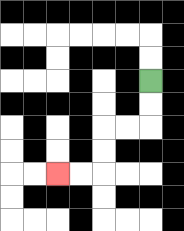{'start': '[6, 3]', 'end': '[2, 7]', 'path_directions': 'D,D,L,L,D,D,L,L', 'path_coordinates': '[[6, 3], [6, 4], [6, 5], [5, 5], [4, 5], [4, 6], [4, 7], [3, 7], [2, 7]]'}